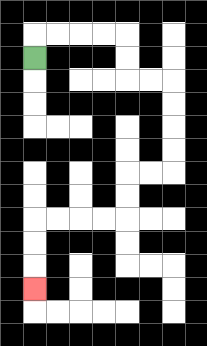{'start': '[1, 2]', 'end': '[1, 12]', 'path_directions': 'U,R,R,R,R,D,D,R,R,D,D,D,D,L,L,D,D,L,L,L,L,D,D,D', 'path_coordinates': '[[1, 2], [1, 1], [2, 1], [3, 1], [4, 1], [5, 1], [5, 2], [5, 3], [6, 3], [7, 3], [7, 4], [7, 5], [7, 6], [7, 7], [6, 7], [5, 7], [5, 8], [5, 9], [4, 9], [3, 9], [2, 9], [1, 9], [1, 10], [1, 11], [1, 12]]'}